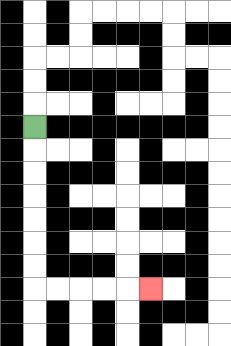{'start': '[1, 5]', 'end': '[6, 12]', 'path_directions': 'D,D,D,D,D,D,D,R,R,R,R,R', 'path_coordinates': '[[1, 5], [1, 6], [1, 7], [1, 8], [1, 9], [1, 10], [1, 11], [1, 12], [2, 12], [3, 12], [4, 12], [5, 12], [6, 12]]'}